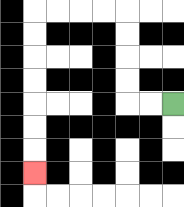{'start': '[7, 4]', 'end': '[1, 7]', 'path_directions': 'L,L,U,U,U,U,L,L,L,L,D,D,D,D,D,D,D', 'path_coordinates': '[[7, 4], [6, 4], [5, 4], [5, 3], [5, 2], [5, 1], [5, 0], [4, 0], [3, 0], [2, 0], [1, 0], [1, 1], [1, 2], [1, 3], [1, 4], [1, 5], [1, 6], [1, 7]]'}